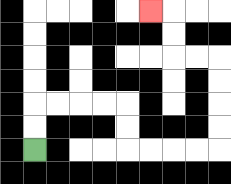{'start': '[1, 6]', 'end': '[6, 0]', 'path_directions': 'U,U,R,R,R,R,D,D,R,R,R,R,U,U,U,U,L,L,U,U,L', 'path_coordinates': '[[1, 6], [1, 5], [1, 4], [2, 4], [3, 4], [4, 4], [5, 4], [5, 5], [5, 6], [6, 6], [7, 6], [8, 6], [9, 6], [9, 5], [9, 4], [9, 3], [9, 2], [8, 2], [7, 2], [7, 1], [7, 0], [6, 0]]'}